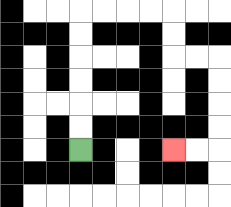{'start': '[3, 6]', 'end': '[7, 6]', 'path_directions': 'U,U,U,U,U,U,R,R,R,R,D,D,R,R,D,D,D,D,L,L', 'path_coordinates': '[[3, 6], [3, 5], [3, 4], [3, 3], [3, 2], [3, 1], [3, 0], [4, 0], [5, 0], [6, 0], [7, 0], [7, 1], [7, 2], [8, 2], [9, 2], [9, 3], [9, 4], [9, 5], [9, 6], [8, 6], [7, 6]]'}